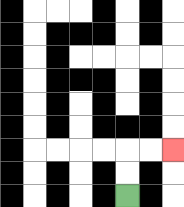{'start': '[5, 8]', 'end': '[7, 6]', 'path_directions': 'U,U,R,R', 'path_coordinates': '[[5, 8], [5, 7], [5, 6], [6, 6], [7, 6]]'}